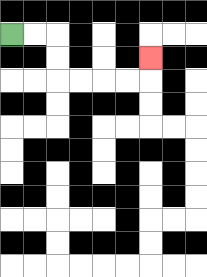{'start': '[0, 1]', 'end': '[6, 2]', 'path_directions': 'R,R,D,D,R,R,R,R,U', 'path_coordinates': '[[0, 1], [1, 1], [2, 1], [2, 2], [2, 3], [3, 3], [4, 3], [5, 3], [6, 3], [6, 2]]'}